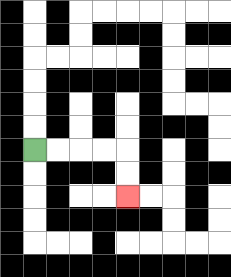{'start': '[1, 6]', 'end': '[5, 8]', 'path_directions': 'R,R,R,R,D,D', 'path_coordinates': '[[1, 6], [2, 6], [3, 6], [4, 6], [5, 6], [5, 7], [5, 8]]'}